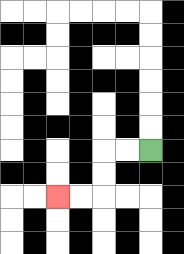{'start': '[6, 6]', 'end': '[2, 8]', 'path_directions': 'L,L,D,D,L,L', 'path_coordinates': '[[6, 6], [5, 6], [4, 6], [4, 7], [4, 8], [3, 8], [2, 8]]'}